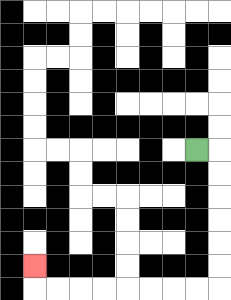{'start': '[8, 6]', 'end': '[1, 11]', 'path_directions': 'R,D,D,D,D,D,D,L,L,L,L,L,L,L,L,U', 'path_coordinates': '[[8, 6], [9, 6], [9, 7], [9, 8], [9, 9], [9, 10], [9, 11], [9, 12], [8, 12], [7, 12], [6, 12], [5, 12], [4, 12], [3, 12], [2, 12], [1, 12], [1, 11]]'}